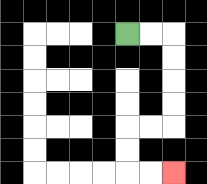{'start': '[5, 1]', 'end': '[7, 7]', 'path_directions': 'R,R,D,D,D,D,L,L,D,D,R,R', 'path_coordinates': '[[5, 1], [6, 1], [7, 1], [7, 2], [7, 3], [7, 4], [7, 5], [6, 5], [5, 5], [5, 6], [5, 7], [6, 7], [7, 7]]'}